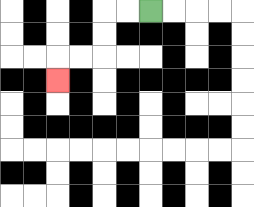{'start': '[6, 0]', 'end': '[2, 3]', 'path_directions': 'L,L,D,D,L,L,D', 'path_coordinates': '[[6, 0], [5, 0], [4, 0], [4, 1], [4, 2], [3, 2], [2, 2], [2, 3]]'}